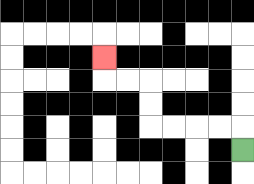{'start': '[10, 6]', 'end': '[4, 2]', 'path_directions': 'U,L,L,L,L,U,U,L,L,U', 'path_coordinates': '[[10, 6], [10, 5], [9, 5], [8, 5], [7, 5], [6, 5], [6, 4], [6, 3], [5, 3], [4, 3], [4, 2]]'}